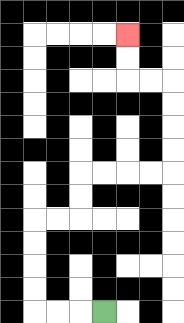{'start': '[4, 13]', 'end': '[5, 1]', 'path_directions': 'L,L,L,U,U,U,U,R,R,U,U,R,R,R,R,U,U,U,U,L,L,U,U', 'path_coordinates': '[[4, 13], [3, 13], [2, 13], [1, 13], [1, 12], [1, 11], [1, 10], [1, 9], [2, 9], [3, 9], [3, 8], [3, 7], [4, 7], [5, 7], [6, 7], [7, 7], [7, 6], [7, 5], [7, 4], [7, 3], [6, 3], [5, 3], [5, 2], [5, 1]]'}